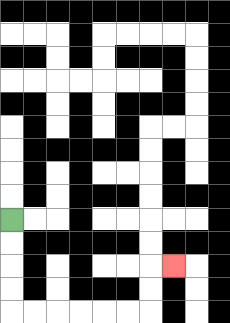{'start': '[0, 9]', 'end': '[7, 11]', 'path_directions': 'D,D,D,D,R,R,R,R,R,R,U,U,R', 'path_coordinates': '[[0, 9], [0, 10], [0, 11], [0, 12], [0, 13], [1, 13], [2, 13], [3, 13], [4, 13], [5, 13], [6, 13], [6, 12], [6, 11], [7, 11]]'}